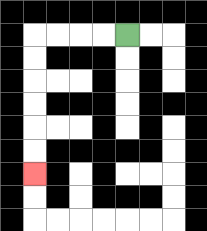{'start': '[5, 1]', 'end': '[1, 7]', 'path_directions': 'L,L,L,L,D,D,D,D,D,D', 'path_coordinates': '[[5, 1], [4, 1], [3, 1], [2, 1], [1, 1], [1, 2], [1, 3], [1, 4], [1, 5], [1, 6], [1, 7]]'}